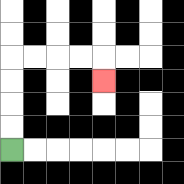{'start': '[0, 6]', 'end': '[4, 3]', 'path_directions': 'U,U,U,U,R,R,R,R,D', 'path_coordinates': '[[0, 6], [0, 5], [0, 4], [0, 3], [0, 2], [1, 2], [2, 2], [3, 2], [4, 2], [4, 3]]'}